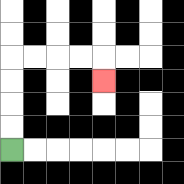{'start': '[0, 6]', 'end': '[4, 3]', 'path_directions': 'U,U,U,U,R,R,R,R,D', 'path_coordinates': '[[0, 6], [0, 5], [0, 4], [0, 3], [0, 2], [1, 2], [2, 2], [3, 2], [4, 2], [4, 3]]'}